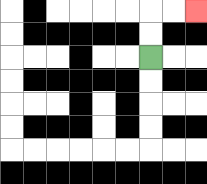{'start': '[6, 2]', 'end': '[8, 0]', 'path_directions': 'U,U,R,R', 'path_coordinates': '[[6, 2], [6, 1], [6, 0], [7, 0], [8, 0]]'}